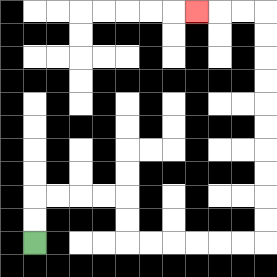{'start': '[1, 10]', 'end': '[8, 0]', 'path_directions': 'U,U,R,R,R,R,D,D,R,R,R,R,R,R,U,U,U,U,U,U,U,U,U,U,L,L,L', 'path_coordinates': '[[1, 10], [1, 9], [1, 8], [2, 8], [3, 8], [4, 8], [5, 8], [5, 9], [5, 10], [6, 10], [7, 10], [8, 10], [9, 10], [10, 10], [11, 10], [11, 9], [11, 8], [11, 7], [11, 6], [11, 5], [11, 4], [11, 3], [11, 2], [11, 1], [11, 0], [10, 0], [9, 0], [8, 0]]'}